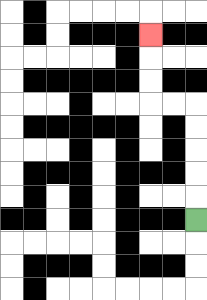{'start': '[8, 9]', 'end': '[6, 1]', 'path_directions': 'U,U,U,U,U,L,L,U,U,U', 'path_coordinates': '[[8, 9], [8, 8], [8, 7], [8, 6], [8, 5], [8, 4], [7, 4], [6, 4], [6, 3], [6, 2], [6, 1]]'}